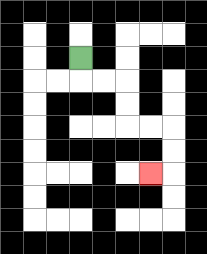{'start': '[3, 2]', 'end': '[6, 7]', 'path_directions': 'D,R,R,D,D,R,R,D,D,L', 'path_coordinates': '[[3, 2], [3, 3], [4, 3], [5, 3], [5, 4], [5, 5], [6, 5], [7, 5], [7, 6], [7, 7], [6, 7]]'}